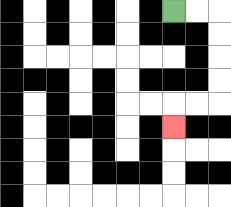{'start': '[7, 0]', 'end': '[7, 5]', 'path_directions': 'R,R,D,D,D,D,L,L,D', 'path_coordinates': '[[7, 0], [8, 0], [9, 0], [9, 1], [9, 2], [9, 3], [9, 4], [8, 4], [7, 4], [7, 5]]'}